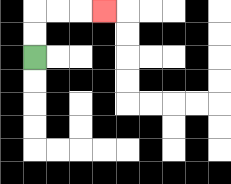{'start': '[1, 2]', 'end': '[4, 0]', 'path_directions': 'U,U,R,R,R', 'path_coordinates': '[[1, 2], [1, 1], [1, 0], [2, 0], [3, 0], [4, 0]]'}